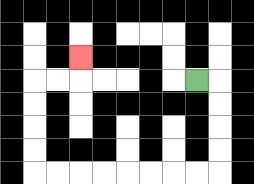{'start': '[8, 3]', 'end': '[3, 2]', 'path_directions': 'R,D,D,D,D,L,L,L,L,L,L,L,L,U,U,U,U,R,R,U', 'path_coordinates': '[[8, 3], [9, 3], [9, 4], [9, 5], [9, 6], [9, 7], [8, 7], [7, 7], [6, 7], [5, 7], [4, 7], [3, 7], [2, 7], [1, 7], [1, 6], [1, 5], [1, 4], [1, 3], [2, 3], [3, 3], [3, 2]]'}